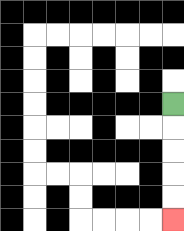{'start': '[7, 4]', 'end': '[7, 9]', 'path_directions': 'D,D,D,D,D', 'path_coordinates': '[[7, 4], [7, 5], [7, 6], [7, 7], [7, 8], [7, 9]]'}